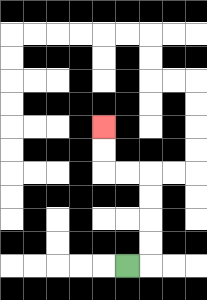{'start': '[5, 11]', 'end': '[4, 5]', 'path_directions': 'R,U,U,U,U,L,L,U,U', 'path_coordinates': '[[5, 11], [6, 11], [6, 10], [6, 9], [6, 8], [6, 7], [5, 7], [4, 7], [4, 6], [4, 5]]'}